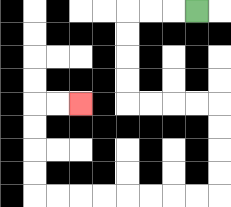{'start': '[8, 0]', 'end': '[3, 4]', 'path_directions': 'L,L,L,D,D,D,D,R,R,R,R,D,D,D,D,L,L,L,L,L,L,L,L,U,U,U,U,R,R', 'path_coordinates': '[[8, 0], [7, 0], [6, 0], [5, 0], [5, 1], [5, 2], [5, 3], [5, 4], [6, 4], [7, 4], [8, 4], [9, 4], [9, 5], [9, 6], [9, 7], [9, 8], [8, 8], [7, 8], [6, 8], [5, 8], [4, 8], [3, 8], [2, 8], [1, 8], [1, 7], [1, 6], [1, 5], [1, 4], [2, 4], [3, 4]]'}